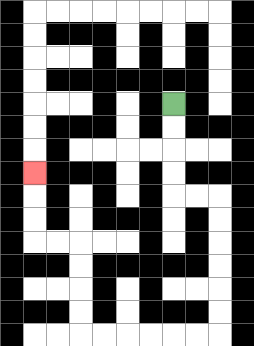{'start': '[7, 4]', 'end': '[1, 7]', 'path_directions': 'D,D,D,D,R,R,D,D,D,D,D,D,L,L,L,L,L,L,U,U,U,U,L,L,U,U,U', 'path_coordinates': '[[7, 4], [7, 5], [7, 6], [7, 7], [7, 8], [8, 8], [9, 8], [9, 9], [9, 10], [9, 11], [9, 12], [9, 13], [9, 14], [8, 14], [7, 14], [6, 14], [5, 14], [4, 14], [3, 14], [3, 13], [3, 12], [3, 11], [3, 10], [2, 10], [1, 10], [1, 9], [1, 8], [1, 7]]'}